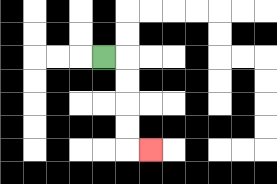{'start': '[4, 2]', 'end': '[6, 6]', 'path_directions': 'R,D,D,D,D,R', 'path_coordinates': '[[4, 2], [5, 2], [5, 3], [5, 4], [5, 5], [5, 6], [6, 6]]'}